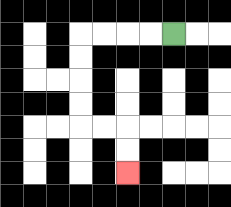{'start': '[7, 1]', 'end': '[5, 7]', 'path_directions': 'L,L,L,L,D,D,D,D,R,R,D,D', 'path_coordinates': '[[7, 1], [6, 1], [5, 1], [4, 1], [3, 1], [3, 2], [3, 3], [3, 4], [3, 5], [4, 5], [5, 5], [5, 6], [5, 7]]'}